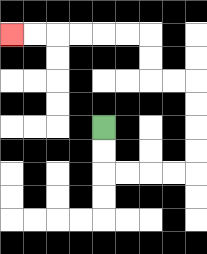{'start': '[4, 5]', 'end': '[0, 1]', 'path_directions': 'D,D,R,R,R,R,U,U,U,U,L,L,U,U,L,L,L,L,L,L', 'path_coordinates': '[[4, 5], [4, 6], [4, 7], [5, 7], [6, 7], [7, 7], [8, 7], [8, 6], [8, 5], [8, 4], [8, 3], [7, 3], [6, 3], [6, 2], [6, 1], [5, 1], [4, 1], [3, 1], [2, 1], [1, 1], [0, 1]]'}